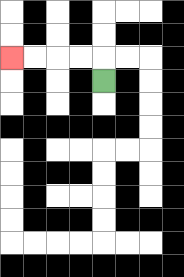{'start': '[4, 3]', 'end': '[0, 2]', 'path_directions': 'U,L,L,L,L', 'path_coordinates': '[[4, 3], [4, 2], [3, 2], [2, 2], [1, 2], [0, 2]]'}